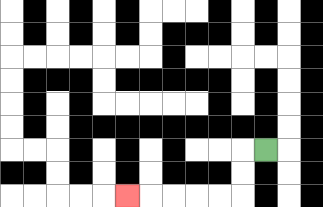{'start': '[11, 6]', 'end': '[5, 8]', 'path_directions': 'L,D,D,L,L,L,L,L', 'path_coordinates': '[[11, 6], [10, 6], [10, 7], [10, 8], [9, 8], [8, 8], [7, 8], [6, 8], [5, 8]]'}